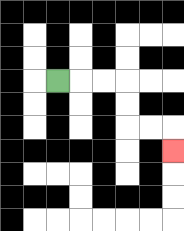{'start': '[2, 3]', 'end': '[7, 6]', 'path_directions': 'R,R,R,D,D,R,R,D', 'path_coordinates': '[[2, 3], [3, 3], [4, 3], [5, 3], [5, 4], [5, 5], [6, 5], [7, 5], [7, 6]]'}